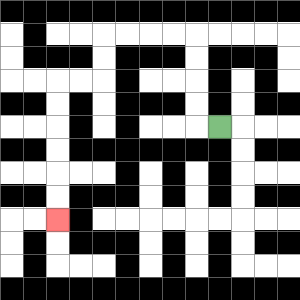{'start': '[9, 5]', 'end': '[2, 9]', 'path_directions': 'L,U,U,U,U,L,L,L,L,D,D,L,L,D,D,D,D,D,D', 'path_coordinates': '[[9, 5], [8, 5], [8, 4], [8, 3], [8, 2], [8, 1], [7, 1], [6, 1], [5, 1], [4, 1], [4, 2], [4, 3], [3, 3], [2, 3], [2, 4], [2, 5], [2, 6], [2, 7], [2, 8], [2, 9]]'}